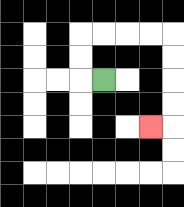{'start': '[4, 3]', 'end': '[6, 5]', 'path_directions': 'L,U,U,R,R,R,R,D,D,D,D,L', 'path_coordinates': '[[4, 3], [3, 3], [3, 2], [3, 1], [4, 1], [5, 1], [6, 1], [7, 1], [7, 2], [7, 3], [7, 4], [7, 5], [6, 5]]'}